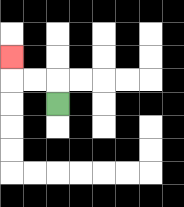{'start': '[2, 4]', 'end': '[0, 2]', 'path_directions': 'U,L,L,U', 'path_coordinates': '[[2, 4], [2, 3], [1, 3], [0, 3], [0, 2]]'}